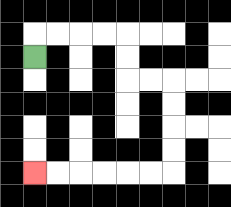{'start': '[1, 2]', 'end': '[1, 7]', 'path_directions': 'U,R,R,R,R,D,D,R,R,D,D,D,D,L,L,L,L,L,L', 'path_coordinates': '[[1, 2], [1, 1], [2, 1], [3, 1], [4, 1], [5, 1], [5, 2], [5, 3], [6, 3], [7, 3], [7, 4], [7, 5], [7, 6], [7, 7], [6, 7], [5, 7], [4, 7], [3, 7], [2, 7], [1, 7]]'}